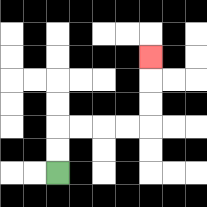{'start': '[2, 7]', 'end': '[6, 2]', 'path_directions': 'U,U,R,R,R,R,U,U,U', 'path_coordinates': '[[2, 7], [2, 6], [2, 5], [3, 5], [4, 5], [5, 5], [6, 5], [6, 4], [6, 3], [6, 2]]'}